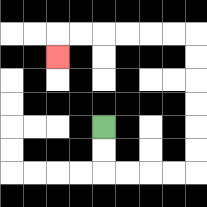{'start': '[4, 5]', 'end': '[2, 2]', 'path_directions': 'D,D,R,R,R,R,U,U,U,U,U,U,L,L,L,L,L,L,D', 'path_coordinates': '[[4, 5], [4, 6], [4, 7], [5, 7], [6, 7], [7, 7], [8, 7], [8, 6], [8, 5], [8, 4], [8, 3], [8, 2], [8, 1], [7, 1], [6, 1], [5, 1], [4, 1], [3, 1], [2, 1], [2, 2]]'}